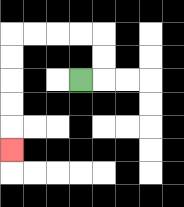{'start': '[3, 3]', 'end': '[0, 6]', 'path_directions': 'R,U,U,L,L,L,L,D,D,D,D,D', 'path_coordinates': '[[3, 3], [4, 3], [4, 2], [4, 1], [3, 1], [2, 1], [1, 1], [0, 1], [0, 2], [0, 3], [0, 4], [0, 5], [0, 6]]'}